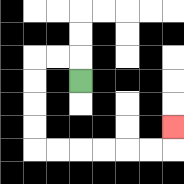{'start': '[3, 3]', 'end': '[7, 5]', 'path_directions': 'U,L,L,D,D,D,D,R,R,R,R,R,R,U', 'path_coordinates': '[[3, 3], [3, 2], [2, 2], [1, 2], [1, 3], [1, 4], [1, 5], [1, 6], [2, 6], [3, 6], [4, 6], [5, 6], [6, 6], [7, 6], [7, 5]]'}